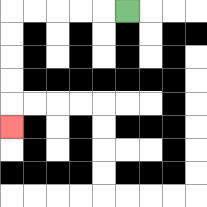{'start': '[5, 0]', 'end': '[0, 5]', 'path_directions': 'L,L,L,L,L,D,D,D,D,D', 'path_coordinates': '[[5, 0], [4, 0], [3, 0], [2, 0], [1, 0], [0, 0], [0, 1], [0, 2], [0, 3], [0, 4], [0, 5]]'}